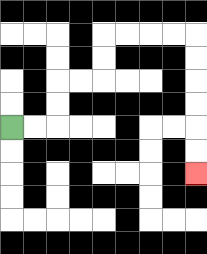{'start': '[0, 5]', 'end': '[8, 7]', 'path_directions': 'R,R,U,U,R,R,U,U,R,R,R,R,D,D,D,D,D,D', 'path_coordinates': '[[0, 5], [1, 5], [2, 5], [2, 4], [2, 3], [3, 3], [4, 3], [4, 2], [4, 1], [5, 1], [6, 1], [7, 1], [8, 1], [8, 2], [8, 3], [8, 4], [8, 5], [8, 6], [8, 7]]'}